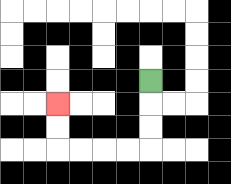{'start': '[6, 3]', 'end': '[2, 4]', 'path_directions': 'D,D,D,L,L,L,L,U,U', 'path_coordinates': '[[6, 3], [6, 4], [6, 5], [6, 6], [5, 6], [4, 6], [3, 6], [2, 6], [2, 5], [2, 4]]'}